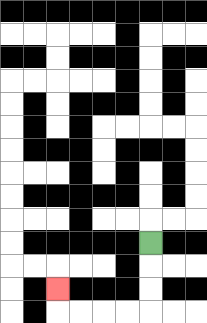{'start': '[6, 10]', 'end': '[2, 12]', 'path_directions': 'D,D,D,L,L,L,L,U', 'path_coordinates': '[[6, 10], [6, 11], [6, 12], [6, 13], [5, 13], [4, 13], [3, 13], [2, 13], [2, 12]]'}